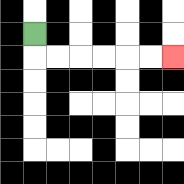{'start': '[1, 1]', 'end': '[7, 2]', 'path_directions': 'D,R,R,R,R,R,R', 'path_coordinates': '[[1, 1], [1, 2], [2, 2], [3, 2], [4, 2], [5, 2], [6, 2], [7, 2]]'}